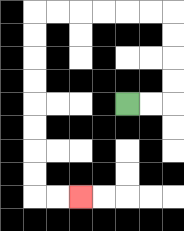{'start': '[5, 4]', 'end': '[3, 8]', 'path_directions': 'R,R,U,U,U,U,L,L,L,L,L,L,D,D,D,D,D,D,D,D,R,R', 'path_coordinates': '[[5, 4], [6, 4], [7, 4], [7, 3], [7, 2], [7, 1], [7, 0], [6, 0], [5, 0], [4, 0], [3, 0], [2, 0], [1, 0], [1, 1], [1, 2], [1, 3], [1, 4], [1, 5], [1, 6], [1, 7], [1, 8], [2, 8], [3, 8]]'}